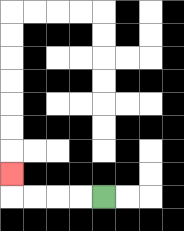{'start': '[4, 8]', 'end': '[0, 7]', 'path_directions': 'L,L,L,L,U', 'path_coordinates': '[[4, 8], [3, 8], [2, 8], [1, 8], [0, 8], [0, 7]]'}